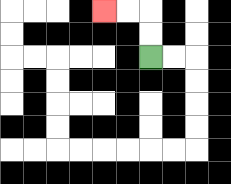{'start': '[6, 2]', 'end': '[4, 0]', 'path_directions': 'U,U,L,L', 'path_coordinates': '[[6, 2], [6, 1], [6, 0], [5, 0], [4, 0]]'}